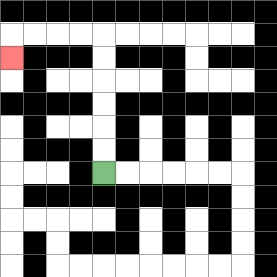{'start': '[4, 7]', 'end': '[0, 2]', 'path_directions': 'U,U,U,U,U,U,L,L,L,L,D', 'path_coordinates': '[[4, 7], [4, 6], [4, 5], [4, 4], [4, 3], [4, 2], [4, 1], [3, 1], [2, 1], [1, 1], [0, 1], [0, 2]]'}